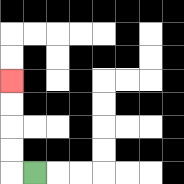{'start': '[1, 7]', 'end': '[0, 3]', 'path_directions': 'L,U,U,U,U', 'path_coordinates': '[[1, 7], [0, 7], [0, 6], [0, 5], [0, 4], [0, 3]]'}